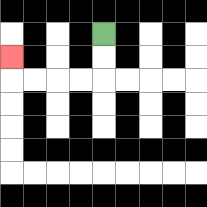{'start': '[4, 1]', 'end': '[0, 2]', 'path_directions': 'D,D,L,L,L,L,U', 'path_coordinates': '[[4, 1], [4, 2], [4, 3], [3, 3], [2, 3], [1, 3], [0, 3], [0, 2]]'}